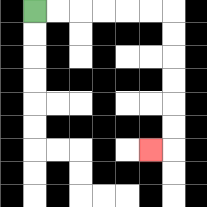{'start': '[1, 0]', 'end': '[6, 6]', 'path_directions': 'R,R,R,R,R,R,D,D,D,D,D,D,L', 'path_coordinates': '[[1, 0], [2, 0], [3, 0], [4, 0], [5, 0], [6, 0], [7, 0], [7, 1], [7, 2], [7, 3], [7, 4], [7, 5], [7, 6], [6, 6]]'}